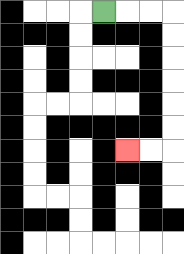{'start': '[4, 0]', 'end': '[5, 6]', 'path_directions': 'R,R,R,D,D,D,D,D,D,L,L', 'path_coordinates': '[[4, 0], [5, 0], [6, 0], [7, 0], [7, 1], [7, 2], [7, 3], [7, 4], [7, 5], [7, 6], [6, 6], [5, 6]]'}